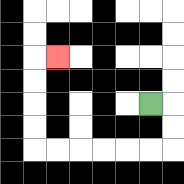{'start': '[6, 4]', 'end': '[2, 2]', 'path_directions': 'R,D,D,L,L,L,L,L,L,U,U,U,U,R', 'path_coordinates': '[[6, 4], [7, 4], [7, 5], [7, 6], [6, 6], [5, 6], [4, 6], [3, 6], [2, 6], [1, 6], [1, 5], [1, 4], [1, 3], [1, 2], [2, 2]]'}